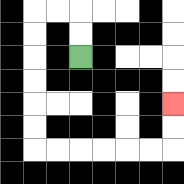{'start': '[3, 2]', 'end': '[7, 4]', 'path_directions': 'U,U,L,L,D,D,D,D,D,D,R,R,R,R,R,R,U,U', 'path_coordinates': '[[3, 2], [3, 1], [3, 0], [2, 0], [1, 0], [1, 1], [1, 2], [1, 3], [1, 4], [1, 5], [1, 6], [2, 6], [3, 6], [4, 6], [5, 6], [6, 6], [7, 6], [7, 5], [7, 4]]'}